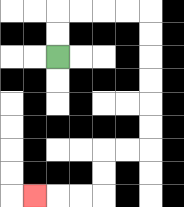{'start': '[2, 2]', 'end': '[1, 8]', 'path_directions': 'U,U,R,R,R,R,D,D,D,D,D,D,L,L,D,D,L,L,L', 'path_coordinates': '[[2, 2], [2, 1], [2, 0], [3, 0], [4, 0], [5, 0], [6, 0], [6, 1], [6, 2], [6, 3], [6, 4], [6, 5], [6, 6], [5, 6], [4, 6], [4, 7], [4, 8], [3, 8], [2, 8], [1, 8]]'}